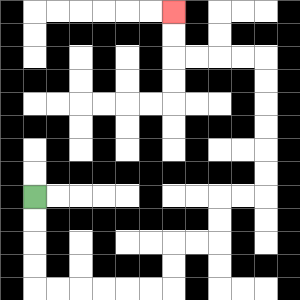{'start': '[1, 8]', 'end': '[7, 0]', 'path_directions': 'D,D,D,D,R,R,R,R,R,R,U,U,R,R,U,U,R,R,U,U,U,U,U,U,L,L,L,L,U,U', 'path_coordinates': '[[1, 8], [1, 9], [1, 10], [1, 11], [1, 12], [2, 12], [3, 12], [4, 12], [5, 12], [6, 12], [7, 12], [7, 11], [7, 10], [8, 10], [9, 10], [9, 9], [9, 8], [10, 8], [11, 8], [11, 7], [11, 6], [11, 5], [11, 4], [11, 3], [11, 2], [10, 2], [9, 2], [8, 2], [7, 2], [7, 1], [7, 0]]'}